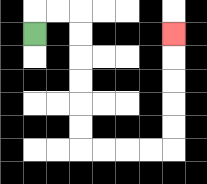{'start': '[1, 1]', 'end': '[7, 1]', 'path_directions': 'U,R,R,D,D,D,D,D,D,R,R,R,R,U,U,U,U,U', 'path_coordinates': '[[1, 1], [1, 0], [2, 0], [3, 0], [3, 1], [3, 2], [3, 3], [3, 4], [3, 5], [3, 6], [4, 6], [5, 6], [6, 6], [7, 6], [7, 5], [7, 4], [7, 3], [7, 2], [7, 1]]'}